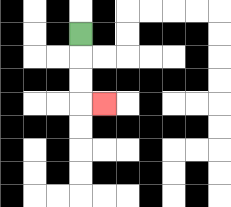{'start': '[3, 1]', 'end': '[4, 4]', 'path_directions': 'D,D,D,R', 'path_coordinates': '[[3, 1], [3, 2], [3, 3], [3, 4], [4, 4]]'}